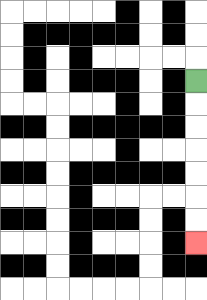{'start': '[8, 3]', 'end': '[8, 10]', 'path_directions': 'D,D,D,D,D,D,D', 'path_coordinates': '[[8, 3], [8, 4], [8, 5], [8, 6], [8, 7], [8, 8], [8, 9], [8, 10]]'}